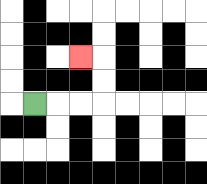{'start': '[1, 4]', 'end': '[3, 2]', 'path_directions': 'R,R,R,U,U,L', 'path_coordinates': '[[1, 4], [2, 4], [3, 4], [4, 4], [4, 3], [4, 2], [3, 2]]'}